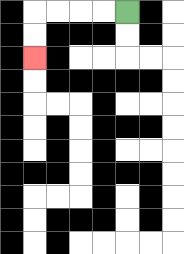{'start': '[5, 0]', 'end': '[1, 2]', 'path_directions': 'L,L,L,L,D,D', 'path_coordinates': '[[5, 0], [4, 0], [3, 0], [2, 0], [1, 0], [1, 1], [1, 2]]'}